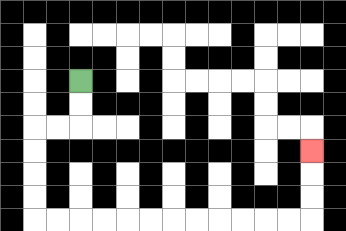{'start': '[3, 3]', 'end': '[13, 6]', 'path_directions': 'D,D,L,L,D,D,D,D,R,R,R,R,R,R,R,R,R,R,R,R,U,U,U', 'path_coordinates': '[[3, 3], [3, 4], [3, 5], [2, 5], [1, 5], [1, 6], [1, 7], [1, 8], [1, 9], [2, 9], [3, 9], [4, 9], [5, 9], [6, 9], [7, 9], [8, 9], [9, 9], [10, 9], [11, 9], [12, 9], [13, 9], [13, 8], [13, 7], [13, 6]]'}